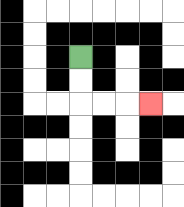{'start': '[3, 2]', 'end': '[6, 4]', 'path_directions': 'D,D,R,R,R', 'path_coordinates': '[[3, 2], [3, 3], [3, 4], [4, 4], [5, 4], [6, 4]]'}